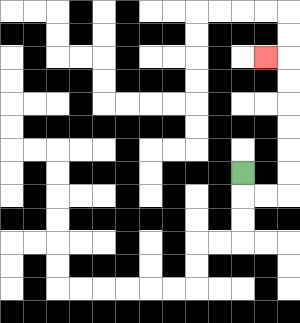{'start': '[10, 7]', 'end': '[11, 2]', 'path_directions': 'D,R,R,U,U,U,U,U,U,L', 'path_coordinates': '[[10, 7], [10, 8], [11, 8], [12, 8], [12, 7], [12, 6], [12, 5], [12, 4], [12, 3], [12, 2], [11, 2]]'}